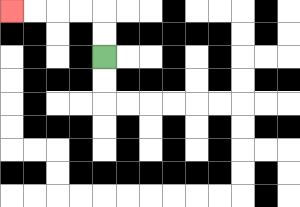{'start': '[4, 2]', 'end': '[0, 0]', 'path_directions': 'U,U,L,L,L,L', 'path_coordinates': '[[4, 2], [4, 1], [4, 0], [3, 0], [2, 0], [1, 0], [0, 0]]'}